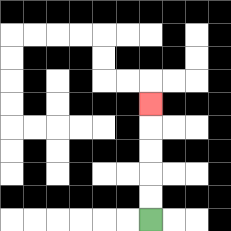{'start': '[6, 9]', 'end': '[6, 4]', 'path_directions': 'U,U,U,U,U', 'path_coordinates': '[[6, 9], [6, 8], [6, 7], [6, 6], [6, 5], [6, 4]]'}